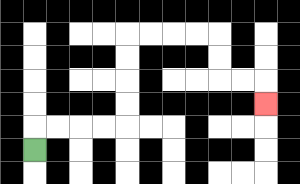{'start': '[1, 6]', 'end': '[11, 4]', 'path_directions': 'U,R,R,R,R,U,U,U,U,R,R,R,R,D,D,R,R,D', 'path_coordinates': '[[1, 6], [1, 5], [2, 5], [3, 5], [4, 5], [5, 5], [5, 4], [5, 3], [5, 2], [5, 1], [6, 1], [7, 1], [8, 1], [9, 1], [9, 2], [9, 3], [10, 3], [11, 3], [11, 4]]'}